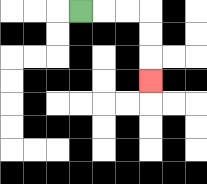{'start': '[3, 0]', 'end': '[6, 3]', 'path_directions': 'R,R,R,D,D,D', 'path_coordinates': '[[3, 0], [4, 0], [5, 0], [6, 0], [6, 1], [6, 2], [6, 3]]'}